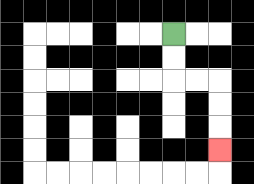{'start': '[7, 1]', 'end': '[9, 6]', 'path_directions': 'D,D,R,R,D,D,D', 'path_coordinates': '[[7, 1], [7, 2], [7, 3], [8, 3], [9, 3], [9, 4], [9, 5], [9, 6]]'}